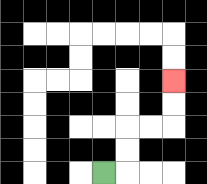{'start': '[4, 7]', 'end': '[7, 3]', 'path_directions': 'R,U,U,R,R,U,U', 'path_coordinates': '[[4, 7], [5, 7], [5, 6], [5, 5], [6, 5], [7, 5], [7, 4], [7, 3]]'}